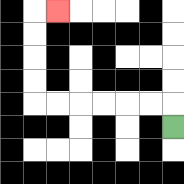{'start': '[7, 5]', 'end': '[2, 0]', 'path_directions': 'U,L,L,L,L,L,L,U,U,U,U,R', 'path_coordinates': '[[7, 5], [7, 4], [6, 4], [5, 4], [4, 4], [3, 4], [2, 4], [1, 4], [1, 3], [1, 2], [1, 1], [1, 0], [2, 0]]'}